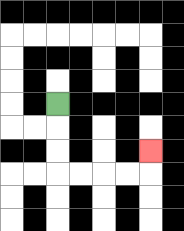{'start': '[2, 4]', 'end': '[6, 6]', 'path_directions': 'D,D,D,R,R,R,R,U', 'path_coordinates': '[[2, 4], [2, 5], [2, 6], [2, 7], [3, 7], [4, 7], [5, 7], [6, 7], [6, 6]]'}